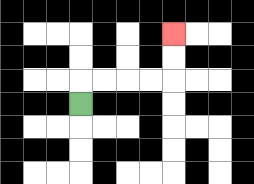{'start': '[3, 4]', 'end': '[7, 1]', 'path_directions': 'U,R,R,R,R,U,U', 'path_coordinates': '[[3, 4], [3, 3], [4, 3], [5, 3], [6, 3], [7, 3], [7, 2], [7, 1]]'}